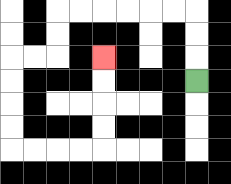{'start': '[8, 3]', 'end': '[4, 2]', 'path_directions': 'U,U,U,L,L,L,L,L,L,D,D,L,L,D,D,D,D,R,R,R,R,U,U,U,U', 'path_coordinates': '[[8, 3], [8, 2], [8, 1], [8, 0], [7, 0], [6, 0], [5, 0], [4, 0], [3, 0], [2, 0], [2, 1], [2, 2], [1, 2], [0, 2], [0, 3], [0, 4], [0, 5], [0, 6], [1, 6], [2, 6], [3, 6], [4, 6], [4, 5], [4, 4], [4, 3], [4, 2]]'}